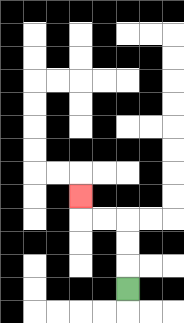{'start': '[5, 12]', 'end': '[3, 8]', 'path_directions': 'U,U,U,L,L,U', 'path_coordinates': '[[5, 12], [5, 11], [5, 10], [5, 9], [4, 9], [3, 9], [3, 8]]'}